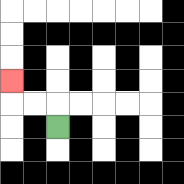{'start': '[2, 5]', 'end': '[0, 3]', 'path_directions': 'U,L,L,U', 'path_coordinates': '[[2, 5], [2, 4], [1, 4], [0, 4], [0, 3]]'}